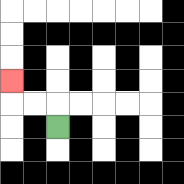{'start': '[2, 5]', 'end': '[0, 3]', 'path_directions': 'U,L,L,U', 'path_coordinates': '[[2, 5], [2, 4], [1, 4], [0, 4], [0, 3]]'}